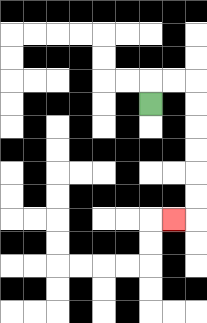{'start': '[6, 4]', 'end': '[7, 9]', 'path_directions': 'U,R,R,D,D,D,D,D,D,L', 'path_coordinates': '[[6, 4], [6, 3], [7, 3], [8, 3], [8, 4], [8, 5], [8, 6], [8, 7], [8, 8], [8, 9], [7, 9]]'}